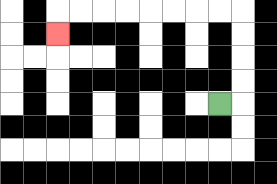{'start': '[9, 4]', 'end': '[2, 1]', 'path_directions': 'R,U,U,U,U,L,L,L,L,L,L,L,L,D', 'path_coordinates': '[[9, 4], [10, 4], [10, 3], [10, 2], [10, 1], [10, 0], [9, 0], [8, 0], [7, 0], [6, 0], [5, 0], [4, 0], [3, 0], [2, 0], [2, 1]]'}